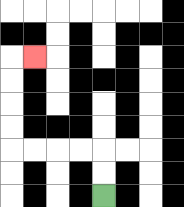{'start': '[4, 8]', 'end': '[1, 2]', 'path_directions': 'U,U,L,L,L,L,U,U,U,U,R', 'path_coordinates': '[[4, 8], [4, 7], [4, 6], [3, 6], [2, 6], [1, 6], [0, 6], [0, 5], [0, 4], [0, 3], [0, 2], [1, 2]]'}